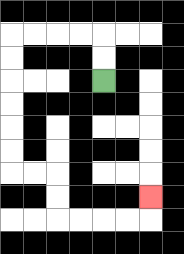{'start': '[4, 3]', 'end': '[6, 8]', 'path_directions': 'U,U,L,L,L,L,D,D,D,D,D,D,R,R,D,D,R,R,R,R,U', 'path_coordinates': '[[4, 3], [4, 2], [4, 1], [3, 1], [2, 1], [1, 1], [0, 1], [0, 2], [0, 3], [0, 4], [0, 5], [0, 6], [0, 7], [1, 7], [2, 7], [2, 8], [2, 9], [3, 9], [4, 9], [5, 9], [6, 9], [6, 8]]'}